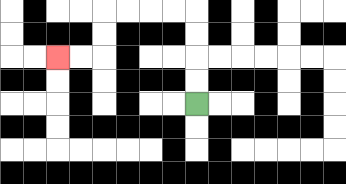{'start': '[8, 4]', 'end': '[2, 2]', 'path_directions': 'U,U,U,U,L,L,L,L,D,D,L,L', 'path_coordinates': '[[8, 4], [8, 3], [8, 2], [8, 1], [8, 0], [7, 0], [6, 0], [5, 0], [4, 0], [4, 1], [4, 2], [3, 2], [2, 2]]'}